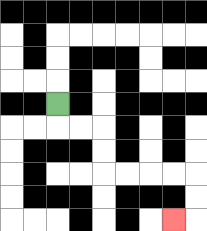{'start': '[2, 4]', 'end': '[7, 9]', 'path_directions': 'D,R,R,D,D,R,R,R,R,D,D,L', 'path_coordinates': '[[2, 4], [2, 5], [3, 5], [4, 5], [4, 6], [4, 7], [5, 7], [6, 7], [7, 7], [8, 7], [8, 8], [8, 9], [7, 9]]'}